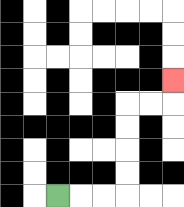{'start': '[2, 8]', 'end': '[7, 3]', 'path_directions': 'R,R,R,U,U,U,U,R,R,U', 'path_coordinates': '[[2, 8], [3, 8], [4, 8], [5, 8], [5, 7], [5, 6], [5, 5], [5, 4], [6, 4], [7, 4], [7, 3]]'}